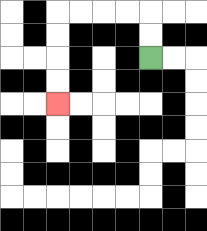{'start': '[6, 2]', 'end': '[2, 4]', 'path_directions': 'U,U,L,L,L,L,D,D,D,D', 'path_coordinates': '[[6, 2], [6, 1], [6, 0], [5, 0], [4, 0], [3, 0], [2, 0], [2, 1], [2, 2], [2, 3], [2, 4]]'}